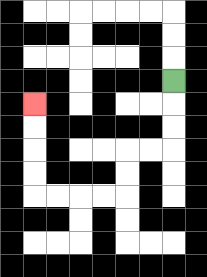{'start': '[7, 3]', 'end': '[1, 4]', 'path_directions': 'D,D,D,L,L,D,D,L,L,L,L,U,U,U,U', 'path_coordinates': '[[7, 3], [7, 4], [7, 5], [7, 6], [6, 6], [5, 6], [5, 7], [5, 8], [4, 8], [3, 8], [2, 8], [1, 8], [1, 7], [1, 6], [1, 5], [1, 4]]'}